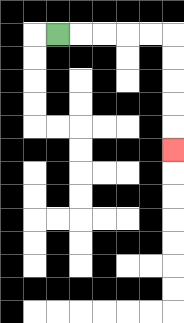{'start': '[2, 1]', 'end': '[7, 6]', 'path_directions': 'R,R,R,R,R,D,D,D,D,D', 'path_coordinates': '[[2, 1], [3, 1], [4, 1], [5, 1], [6, 1], [7, 1], [7, 2], [7, 3], [7, 4], [7, 5], [7, 6]]'}